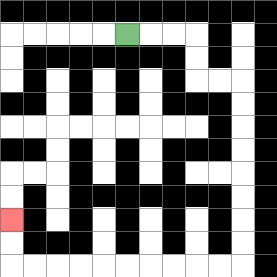{'start': '[5, 1]', 'end': '[0, 9]', 'path_directions': 'R,R,R,D,D,R,R,D,D,D,D,D,D,D,D,L,L,L,L,L,L,L,L,L,L,U,U', 'path_coordinates': '[[5, 1], [6, 1], [7, 1], [8, 1], [8, 2], [8, 3], [9, 3], [10, 3], [10, 4], [10, 5], [10, 6], [10, 7], [10, 8], [10, 9], [10, 10], [10, 11], [9, 11], [8, 11], [7, 11], [6, 11], [5, 11], [4, 11], [3, 11], [2, 11], [1, 11], [0, 11], [0, 10], [0, 9]]'}